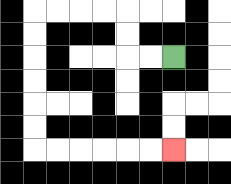{'start': '[7, 2]', 'end': '[7, 6]', 'path_directions': 'L,L,U,U,L,L,L,L,D,D,D,D,D,D,R,R,R,R,R,R', 'path_coordinates': '[[7, 2], [6, 2], [5, 2], [5, 1], [5, 0], [4, 0], [3, 0], [2, 0], [1, 0], [1, 1], [1, 2], [1, 3], [1, 4], [1, 5], [1, 6], [2, 6], [3, 6], [4, 6], [5, 6], [6, 6], [7, 6]]'}